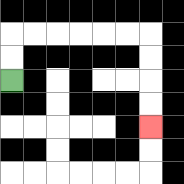{'start': '[0, 3]', 'end': '[6, 5]', 'path_directions': 'U,U,R,R,R,R,R,R,D,D,D,D', 'path_coordinates': '[[0, 3], [0, 2], [0, 1], [1, 1], [2, 1], [3, 1], [4, 1], [5, 1], [6, 1], [6, 2], [6, 3], [6, 4], [6, 5]]'}